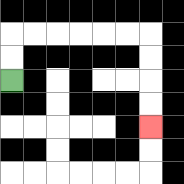{'start': '[0, 3]', 'end': '[6, 5]', 'path_directions': 'U,U,R,R,R,R,R,R,D,D,D,D', 'path_coordinates': '[[0, 3], [0, 2], [0, 1], [1, 1], [2, 1], [3, 1], [4, 1], [5, 1], [6, 1], [6, 2], [6, 3], [6, 4], [6, 5]]'}